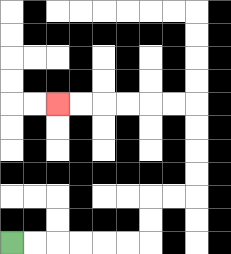{'start': '[0, 10]', 'end': '[2, 4]', 'path_directions': 'R,R,R,R,R,R,U,U,R,R,U,U,U,U,L,L,L,L,L,L', 'path_coordinates': '[[0, 10], [1, 10], [2, 10], [3, 10], [4, 10], [5, 10], [6, 10], [6, 9], [6, 8], [7, 8], [8, 8], [8, 7], [8, 6], [8, 5], [8, 4], [7, 4], [6, 4], [5, 4], [4, 4], [3, 4], [2, 4]]'}